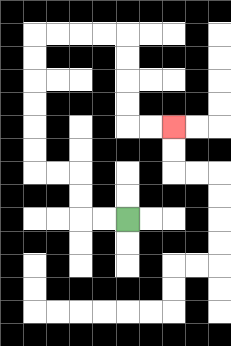{'start': '[5, 9]', 'end': '[7, 5]', 'path_directions': 'L,L,U,U,L,L,U,U,U,U,U,U,R,R,R,R,D,D,D,D,R,R', 'path_coordinates': '[[5, 9], [4, 9], [3, 9], [3, 8], [3, 7], [2, 7], [1, 7], [1, 6], [1, 5], [1, 4], [1, 3], [1, 2], [1, 1], [2, 1], [3, 1], [4, 1], [5, 1], [5, 2], [5, 3], [5, 4], [5, 5], [6, 5], [7, 5]]'}